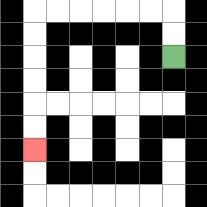{'start': '[7, 2]', 'end': '[1, 6]', 'path_directions': 'U,U,L,L,L,L,L,L,D,D,D,D,D,D', 'path_coordinates': '[[7, 2], [7, 1], [7, 0], [6, 0], [5, 0], [4, 0], [3, 0], [2, 0], [1, 0], [1, 1], [1, 2], [1, 3], [1, 4], [1, 5], [1, 6]]'}